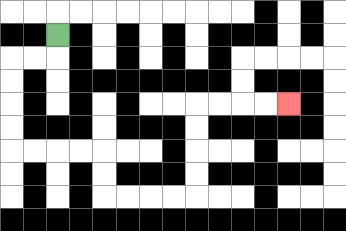{'start': '[2, 1]', 'end': '[12, 4]', 'path_directions': 'D,L,L,D,D,D,D,R,R,R,R,D,D,R,R,R,R,U,U,U,U,R,R,R,R', 'path_coordinates': '[[2, 1], [2, 2], [1, 2], [0, 2], [0, 3], [0, 4], [0, 5], [0, 6], [1, 6], [2, 6], [3, 6], [4, 6], [4, 7], [4, 8], [5, 8], [6, 8], [7, 8], [8, 8], [8, 7], [8, 6], [8, 5], [8, 4], [9, 4], [10, 4], [11, 4], [12, 4]]'}